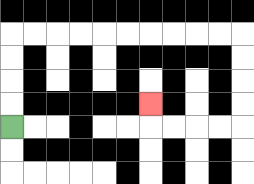{'start': '[0, 5]', 'end': '[6, 4]', 'path_directions': 'U,U,U,U,R,R,R,R,R,R,R,R,R,R,D,D,D,D,L,L,L,L,U', 'path_coordinates': '[[0, 5], [0, 4], [0, 3], [0, 2], [0, 1], [1, 1], [2, 1], [3, 1], [4, 1], [5, 1], [6, 1], [7, 1], [8, 1], [9, 1], [10, 1], [10, 2], [10, 3], [10, 4], [10, 5], [9, 5], [8, 5], [7, 5], [6, 5], [6, 4]]'}